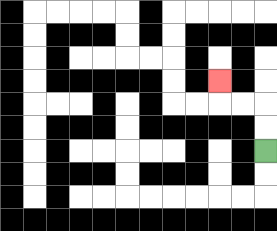{'start': '[11, 6]', 'end': '[9, 3]', 'path_directions': 'U,U,L,L,U', 'path_coordinates': '[[11, 6], [11, 5], [11, 4], [10, 4], [9, 4], [9, 3]]'}